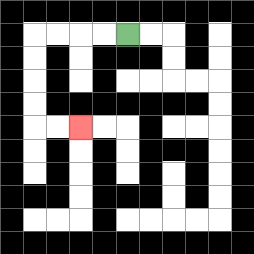{'start': '[5, 1]', 'end': '[3, 5]', 'path_directions': 'L,L,L,L,D,D,D,D,R,R', 'path_coordinates': '[[5, 1], [4, 1], [3, 1], [2, 1], [1, 1], [1, 2], [1, 3], [1, 4], [1, 5], [2, 5], [3, 5]]'}